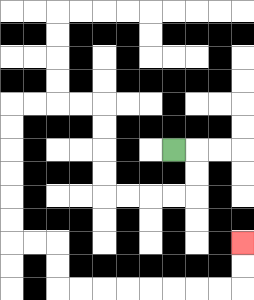{'start': '[7, 6]', 'end': '[10, 10]', 'path_directions': 'R,D,D,L,L,L,L,U,U,U,U,L,L,L,L,D,D,D,D,D,D,R,R,D,D,R,R,R,R,R,R,R,R,U,U', 'path_coordinates': '[[7, 6], [8, 6], [8, 7], [8, 8], [7, 8], [6, 8], [5, 8], [4, 8], [4, 7], [4, 6], [4, 5], [4, 4], [3, 4], [2, 4], [1, 4], [0, 4], [0, 5], [0, 6], [0, 7], [0, 8], [0, 9], [0, 10], [1, 10], [2, 10], [2, 11], [2, 12], [3, 12], [4, 12], [5, 12], [6, 12], [7, 12], [8, 12], [9, 12], [10, 12], [10, 11], [10, 10]]'}